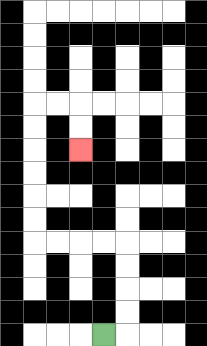{'start': '[4, 14]', 'end': '[3, 6]', 'path_directions': 'R,U,U,U,U,L,L,L,L,U,U,U,U,U,U,R,R,D,D', 'path_coordinates': '[[4, 14], [5, 14], [5, 13], [5, 12], [5, 11], [5, 10], [4, 10], [3, 10], [2, 10], [1, 10], [1, 9], [1, 8], [1, 7], [1, 6], [1, 5], [1, 4], [2, 4], [3, 4], [3, 5], [3, 6]]'}